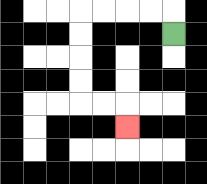{'start': '[7, 1]', 'end': '[5, 5]', 'path_directions': 'U,L,L,L,L,D,D,D,D,R,R,D', 'path_coordinates': '[[7, 1], [7, 0], [6, 0], [5, 0], [4, 0], [3, 0], [3, 1], [3, 2], [3, 3], [3, 4], [4, 4], [5, 4], [5, 5]]'}